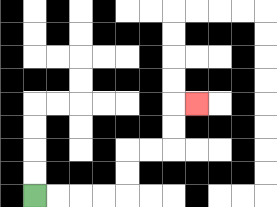{'start': '[1, 8]', 'end': '[8, 4]', 'path_directions': 'R,R,R,R,U,U,R,R,U,U,R', 'path_coordinates': '[[1, 8], [2, 8], [3, 8], [4, 8], [5, 8], [5, 7], [5, 6], [6, 6], [7, 6], [7, 5], [7, 4], [8, 4]]'}